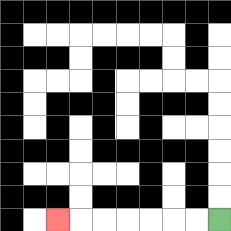{'start': '[9, 9]', 'end': '[2, 9]', 'path_directions': 'L,L,L,L,L,L,L', 'path_coordinates': '[[9, 9], [8, 9], [7, 9], [6, 9], [5, 9], [4, 9], [3, 9], [2, 9]]'}